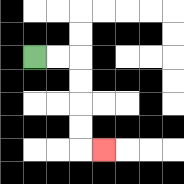{'start': '[1, 2]', 'end': '[4, 6]', 'path_directions': 'R,R,D,D,D,D,R', 'path_coordinates': '[[1, 2], [2, 2], [3, 2], [3, 3], [3, 4], [3, 5], [3, 6], [4, 6]]'}